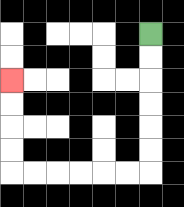{'start': '[6, 1]', 'end': '[0, 3]', 'path_directions': 'D,D,D,D,D,D,L,L,L,L,L,L,U,U,U,U', 'path_coordinates': '[[6, 1], [6, 2], [6, 3], [6, 4], [6, 5], [6, 6], [6, 7], [5, 7], [4, 7], [3, 7], [2, 7], [1, 7], [0, 7], [0, 6], [0, 5], [0, 4], [0, 3]]'}